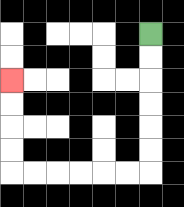{'start': '[6, 1]', 'end': '[0, 3]', 'path_directions': 'D,D,D,D,D,D,L,L,L,L,L,L,U,U,U,U', 'path_coordinates': '[[6, 1], [6, 2], [6, 3], [6, 4], [6, 5], [6, 6], [6, 7], [5, 7], [4, 7], [3, 7], [2, 7], [1, 7], [0, 7], [0, 6], [0, 5], [0, 4], [0, 3]]'}